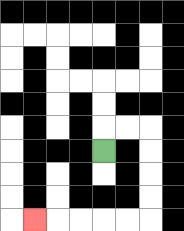{'start': '[4, 6]', 'end': '[1, 9]', 'path_directions': 'U,R,R,D,D,D,D,L,L,L,L,L', 'path_coordinates': '[[4, 6], [4, 5], [5, 5], [6, 5], [6, 6], [6, 7], [6, 8], [6, 9], [5, 9], [4, 9], [3, 9], [2, 9], [1, 9]]'}